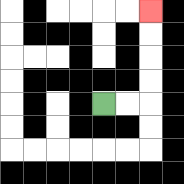{'start': '[4, 4]', 'end': '[6, 0]', 'path_directions': 'R,R,U,U,U,U', 'path_coordinates': '[[4, 4], [5, 4], [6, 4], [6, 3], [6, 2], [6, 1], [6, 0]]'}